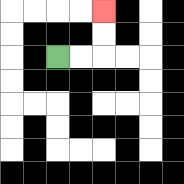{'start': '[2, 2]', 'end': '[4, 0]', 'path_directions': 'R,R,U,U', 'path_coordinates': '[[2, 2], [3, 2], [4, 2], [4, 1], [4, 0]]'}